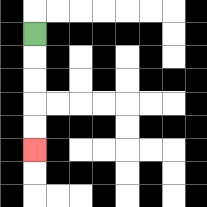{'start': '[1, 1]', 'end': '[1, 6]', 'path_directions': 'D,D,D,D,D', 'path_coordinates': '[[1, 1], [1, 2], [1, 3], [1, 4], [1, 5], [1, 6]]'}